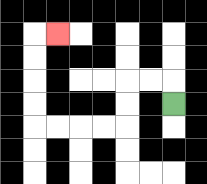{'start': '[7, 4]', 'end': '[2, 1]', 'path_directions': 'U,L,L,D,D,L,L,L,L,U,U,U,U,R', 'path_coordinates': '[[7, 4], [7, 3], [6, 3], [5, 3], [5, 4], [5, 5], [4, 5], [3, 5], [2, 5], [1, 5], [1, 4], [1, 3], [1, 2], [1, 1], [2, 1]]'}